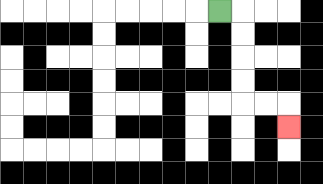{'start': '[9, 0]', 'end': '[12, 5]', 'path_directions': 'R,D,D,D,D,R,R,D', 'path_coordinates': '[[9, 0], [10, 0], [10, 1], [10, 2], [10, 3], [10, 4], [11, 4], [12, 4], [12, 5]]'}